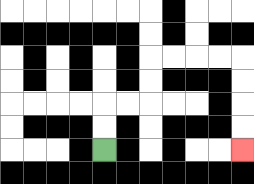{'start': '[4, 6]', 'end': '[10, 6]', 'path_directions': 'U,U,R,R,U,U,R,R,R,R,D,D,D,D', 'path_coordinates': '[[4, 6], [4, 5], [4, 4], [5, 4], [6, 4], [6, 3], [6, 2], [7, 2], [8, 2], [9, 2], [10, 2], [10, 3], [10, 4], [10, 5], [10, 6]]'}